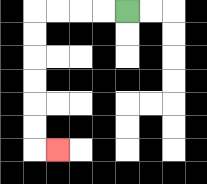{'start': '[5, 0]', 'end': '[2, 6]', 'path_directions': 'L,L,L,L,D,D,D,D,D,D,R', 'path_coordinates': '[[5, 0], [4, 0], [3, 0], [2, 0], [1, 0], [1, 1], [1, 2], [1, 3], [1, 4], [1, 5], [1, 6], [2, 6]]'}